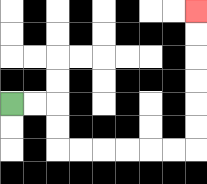{'start': '[0, 4]', 'end': '[8, 0]', 'path_directions': 'R,R,D,D,R,R,R,R,R,R,U,U,U,U,U,U', 'path_coordinates': '[[0, 4], [1, 4], [2, 4], [2, 5], [2, 6], [3, 6], [4, 6], [5, 6], [6, 6], [7, 6], [8, 6], [8, 5], [8, 4], [8, 3], [8, 2], [8, 1], [8, 0]]'}